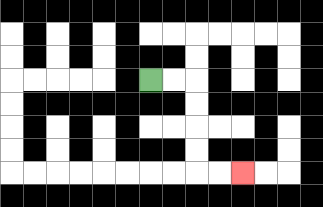{'start': '[6, 3]', 'end': '[10, 7]', 'path_directions': 'R,R,D,D,D,D,R,R', 'path_coordinates': '[[6, 3], [7, 3], [8, 3], [8, 4], [8, 5], [8, 6], [8, 7], [9, 7], [10, 7]]'}